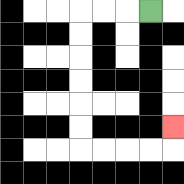{'start': '[6, 0]', 'end': '[7, 5]', 'path_directions': 'L,L,L,D,D,D,D,D,D,R,R,R,R,U', 'path_coordinates': '[[6, 0], [5, 0], [4, 0], [3, 0], [3, 1], [3, 2], [3, 3], [3, 4], [3, 5], [3, 6], [4, 6], [5, 6], [6, 6], [7, 6], [7, 5]]'}